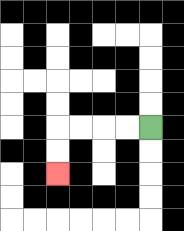{'start': '[6, 5]', 'end': '[2, 7]', 'path_directions': 'L,L,L,L,D,D', 'path_coordinates': '[[6, 5], [5, 5], [4, 5], [3, 5], [2, 5], [2, 6], [2, 7]]'}